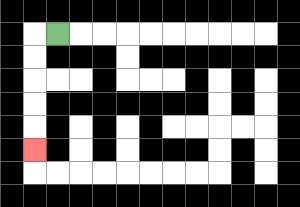{'start': '[2, 1]', 'end': '[1, 6]', 'path_directions': 'L,D,D,D,D,D', 'path_coordinates': '[[2, 1], [1, 1], [1, 2], [1, 3], [1, 4], [1, 5], [1, 6]]'}